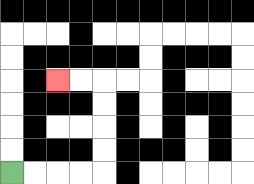{'start': '[0, 7]', 'end': '[2, 3]', 'path_directions': 'R,R,R,R,U,U,U,U,L,L', 'path_coordinates': '[[0, 7], [1, 7], [2, 7], [3, 7], [4, 7], [4, 6], [4, 5], [4, 4], [4, 3], [3, 3], [2, 3]]'}